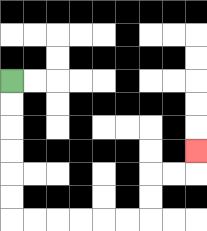{'start': '[0, 3]', 'end': '[8, 6]', 'path_directions': 'D,D,D,D,D,D,R,R,R,R,R,R,U,U,R,R,U', 'path_coordinates': '[[0, 3], [0, 4], [0, 5], [0, 6], [0, 7], [0, 8], [0, 9], [1, 9], [2, 9], [3, 9], [4, 9], [5, 9], [6, 9], [6, 8], [6, 7], [7, 7], [8, 7], [8, 6]]'}